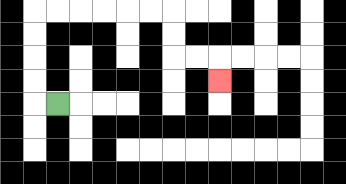{'start': '[2, 4]', 'end': '[9, 3]', 'path_directions': 'L,U,U,U,U,R,R,R,R,R,R,D,D,R,R,D', 'path_coordinates': '[[2, 4], [1, 4], [1, 3], [1, 2], [1, 1], [1, 0], [2, 0], [3, 0], [4, 0], [5, 0], [6, 0], [7, 0], [7, 1], [7, 2], [8, 2], [9, 2], [9, 3]]'}